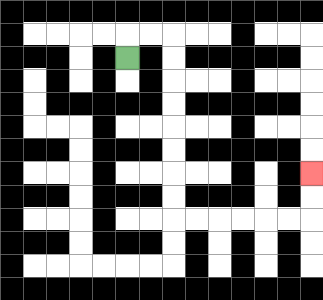{'start': '[5, 2]', 'end': '[13, 7]', 'path_directions': 'U,R,R,D,D,D,D,D,D,D,D,R,R,R,R,R,R,U,U', 'path_coordinates': '[[5, 2], [5, 1], [6, 1], [7, 1], [7, 2], [7, 3], [7, 4], [7, 5], [7, 6], [7, 7], [7, 8], [7, 9], [8, 9], [9, 9], [10, 9], [11, 9], [12, 9], [13, 9], [13, 8], [13, 7]]'}